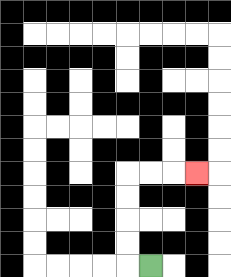{'start': '[6, 11]', 'end': '[8, 7]', 'path_directions': 'L,U,U,U,U,R,R,R', 'path_coordinates': '[[6, 11], [5, 11], [5, 10], [5, 9], [5, 8], [5, 7], [6, 7], [7, 7], [8, 7]]'}